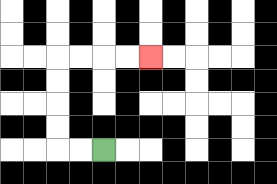{'start': '[4, 6]', 'end': '[6, 2]', 'path_directions': 'L,L,U,U,U,U,R,R,R,R', 'path_coordinates': '[[4, 6], [3, 6], [2, 6], [2, 5], [2, 4], [2, 3], [2, 2], [3, 2], [4, 2], [5, 2], [6, 2]]'}